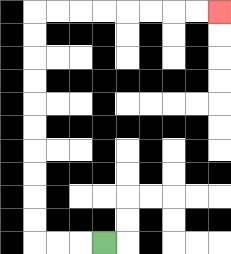{'start': '[4, 10]', 'end': '[9, 0]', 'path_directions': 'L,L,L,U,U,U,U,U,U,U,U,U,U,R,R,R,R,R,R,R,R', 'path_coordinates': '[[4, 10], [3, 10], [2, 10], [1, 10], [1, 9], [1, 8], [1, 7], [1, 6], [1, 5], [1, 4], [1, 3], [1, 2], [1, 1], [1, 0], [2, 0], [3, 0], [4, 0], [5, 0], [6, 0], [7, 0], [8, 0], [9, 0]]'}